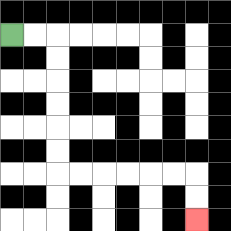{'start': '[0, 1]', 'end': '[8, 9]', 'path_directions': 'R,R,D,D,D,D,D,D,R,R,R,R,R,R,D,D', 'path_coordinates': '[[0, 1], [1, 1], [2, 1], [2, 2], [2, 3], [2, 4], [2, 5], [2, 6], [2, 7], [3, 7], [4, 7], [5, 7], [6, 7], [7, 7], [8, 7], [8, 8], [8, 9]]'}